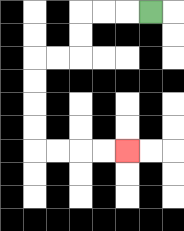{'start': '[6, 0]', 'end': '[5, 6]', 'path_directions': 'L,L,L,D,D,L,L,D,D,D,D,R,R,R,R', 'path_coordinates': '[[6, 0], [5, 0], [4, 0], [3, 0], [3, 1], [3, 2], [2, 2], [1, 2], [1, 3], [1, 4], [1, 5], [1, 6], [2, 6], [3, 6], [4, 6], [5, 6]]'}